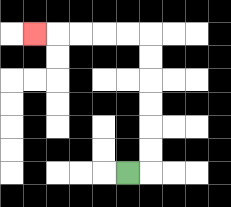{'start': '[5, 7]', 'end': '[1, 1]', 'path_directions': 'R,U,U,U,U,U,U,L,L,L,L,L', 'path_coordinates': '[[5, 7], [6, 7], [6, 6], [6, 5], [6, 4], [6, 3], [6, 2], [6, 1], [5, 1], [4, 1], [3, 1], [2, 1], [1, 1]]'}